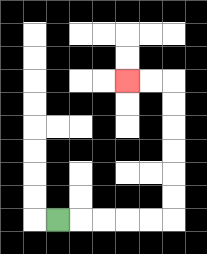{'start': '[2, 9]', 'end': '[5, 3]', 'path_directions': 'R,R,R,R,R,U,U,U,U,U,U,L,L', 'path_coordinates': '[[2, 9], [3, 9], [4, 9], [5, 9], [6, 9], [7, 9], [7, 8], [7, 7], [7, 6], [7, 5], [7, 4], [7, 3], [6, 3], [5, 3]]'}